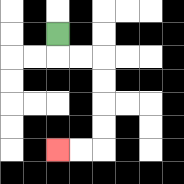{'start': '[2, 1]', 'end': '[2, 6]', 'path_directions': 'D,R,R,D,D,D,D,L,L', 'path_coordinates': '[[2, 1], [2, 2], [3, 2], [4, 2], [4, 3], [4, 4], [4, 5], [4, 6], [3, 6], [2, 6]]'}